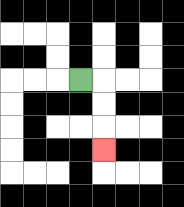{'start': '[3, 3]', 'end': '[4, 6]', 'path_directions': 'R,D,D,D', 'path_coordinates': '[[3, 3], [4, 3], [4, 4], [4, 5], [4, 6]]'}